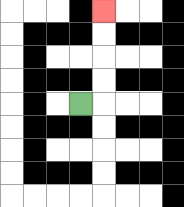{'start': '[3, 4]', 'end': '[4, 0]', 'path_directions': 'R,U,U,U,U', 'path_coordinates': '[[3, 4], [4, 4], [4, 3], [4, 2], [4, 1], [4, 0]]'}